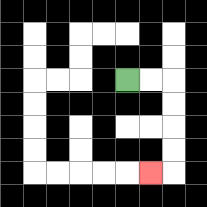{'start': '[5, 3]', 'end': '[6, 7]', 'path_directions': 'R,R,D,D,D,D,L', 'path_coordinates': '[[5, 3], [6, 3], [7, 3], [7, 4], [7, 5], [7, 6], [7, 7], [6, 7]]'}